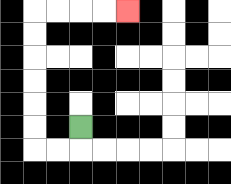{'start': '[3, 5]', 'end': '[5, 0]', 'path_directions': 'D,L,L,U,U,U,U,U,U,R,R,R,R', 'path_coordinates': '[[3, 5], [3, 6], [2, 6], [1, 6], [1, 5], [1, 4], [1, 3], [1, 2], [1, 1], [1, 0], [2, 0], [3, 0], [4, 0], [5, 0]]'}